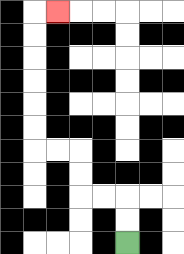{'start': '[5, 10]', 'end': '[2, 0]', 'path_directions': 'U,U,L,L,U,U,L,L,U,U,U,U,U,U,R', 'path_coordinates': '[[5, 10], [5, 9], [5, 8], [4, 8], [3, 8], [3, 7], [3, 6], [2, 6], [1, 6], [1, 5], [1, 4], [1, 3], [1, 2], [1, 1], [1, 0], [2, 0]]'}